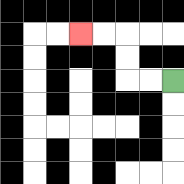{'start': '[7, 3]', 'end': '[3, 1]', 'path_directions': 'L,L,U,U,L,L', 'path_coordinates': '[[7, 3], [6, 3], [5, 3], [5, 2], [5, 1], [4, 1], [3, 1]]'}